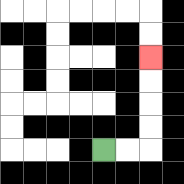{'start': '[4, 6]', 'end': '[6, 2]', 'path_directions': 'R,R,U,U,U,U', 'path_coordinates': '[[4, 6], [5, 6], [6, 6], [6, 5], [6, 4], [6, 3], [6, 2]]'}